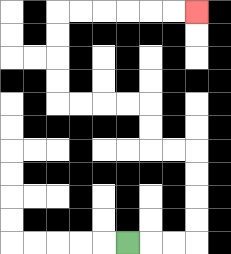{'start': '[5, 10]', 'end': '[8, 0]', 'path_directions': 'R,R,R,U,U,U,U,L,L,U,U,L,L,L,L,U,U,U,U,R,R,R,R,R,R', 'path_coordinates': '[[5, 10], [6, 10], [7, 10], [8, 10], [8, 9], [8, 8], [8, 7], [8, 6], [7, 6], [6, 6], [6, 5], [6, 4], [5, 4], [4, 4], [3, 4], [2, 4], [2, 3], [2, 2], [2, 1], [2, 0], [3, 0], [4, 0], [5, 0], [6, 0], [7, 0], [8, 0]]'}